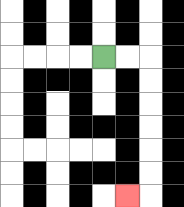{'start': '[4, 2]', 'end': '[5, 8]', 'path_directions': 'R,R,D,D,D,D,D,D,L', 'path_coordinates': '[[4, 2], [5, 2], [6, 2], [6, 3], [6, 4], [6, 5], [6, 6], [6, 7], [6, 8], [5, 8]]'}